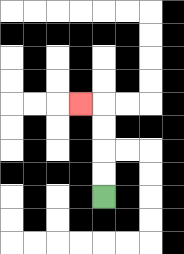{'start': '[4, 8]', 'end': '[3, 4]', 'path_directions': 'U,U,U,U,L', 'path_coordinates': '[[4, 8], [4, 7], [4, 6], [4, 5], [4, 4], [3, 4]]'}